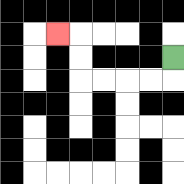{'start': '[7, 2]', 'end': '[2, 1]', 'path_directions': 'D,L,L,L,L,U,U,L', 'path_coordinates': '[[7, 2], [7, 3], [6, 3], [5, 3], [4, 3], [3, 3], [3, 2], [3, 1], [2, 1]]'}